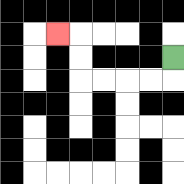{'start': '[7, 2]', 'end': '[2, 1]', 'path_directions': 'D,L,L,L,L,U,U,L', 'path_coordinates': '[[7, 2], [7, 3], [6, 3], [5, 3], [4, 3], [3, 3], [3, 2], [3, 1], [2, 1]]'}